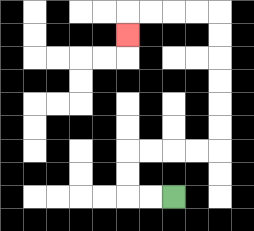{'start': '[7, 8]', 'end': '[5, 1]', 'path_directions': 'L,L,U,U,R,R,R,R,U,U,U,U,U,U,L,L,L,L,D', 'path_coordinates': '[[7, 8], [6, 8], [5, 8], [5, 7], [5, 6], [6, 6], [7, 6], [8, 6], [9, 6], [9, 5], [9, 4], [9, 3], [9, 2], [9, 1], [9, 0], [8, 0], [7, 0], [6, 0], [5, 0], [5, 1]]'}